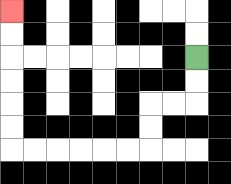{'start': '[8, 2]', 'end': '[0, 0]', 'path_directions': 'D,D,L,L,D,D,L,L,L,L,L,L,U,U,U,U,U,U', 'path_coordinates': '[[8, 2], [8, 3], [8, 4], [7, 4], [6, 4], [6, 5], [6, 6], [5, 6], [4, 6], [3, 6], [2, 6], [1, 6], [0, 6], [0, 5], [0, 4], [0, 3], [0, 2], [0, 1], [0, 0]]'}